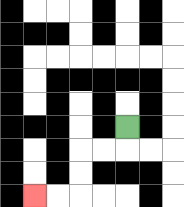{'start': '[5, 5]', 'end': '[1, 8]', 'path_directions': 'D,L,L,D,D,L,L', 'path_coordinates': '[[5, 5], [5, 6], [4, 6], [3, 6], [3, 7], [3, 8], [2, 8], [1, 8]]'}